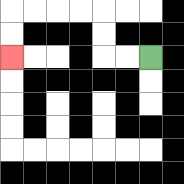{'start': '[6, 2]', 'end': '[0, 2]', 'path_directions': 'L,L,U,U,L,L,L,L,D,D', 'path_coordinates': '[[6, 2], [5, 2], [4, 2], [4, 1], [4, 0], [3, 0], [2, 0], [1, 0], [0, 0], [0, 1], [0, 2]]'}